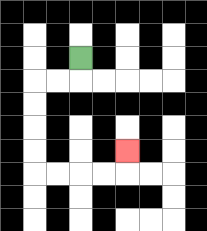{'start': '[3, 2]', 'end': '[5, 6]', 'path_directions': 'D,L,L,D,D,D,D,R,R,R,R,U', 'path_coordinates': '[[3, 2], [3, 3], [2, 3], [1, 3], [1, 4], [1, 5], [1, 6], [1, 7], [2, 7], [3, 7], [4, 7], [5, 7], [5, 6]]'}